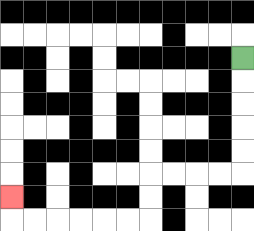{'start': '[10, 2]', 'end': '[0, 8]', 'path_directions': 'D,D,D,D,D,L,L,L,L,D,D,L,L,L,L,L,L,U', 'path_coordinates': '[[10, 2], [10, 3], [10, 4], [10, 5], [10, 6], [10, 7], [9, 7], [8, 7], [7, 7], [6, 7], [6, 8], [6, 9], [5, 9], [4, 9], [3, 9], [2, 9], [1, 9], [0, 9], [0, 8]]'}